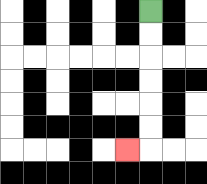{'start': '[6, 0]', 'end': '[5, 6]', 'path_directions': 'D,D,D,D,D,D,L', 'path_coordinates': '[[6, 0], [6, 1], [6, 2], [6, 3], [6, 4], [6, 5], [6, 6], [5, 6]]'}